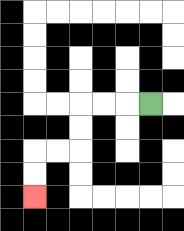{'start': '[6, 4]', 'end': '[1, 8]', 'path_directions': 'L,L,L,D,D,L,L,D,D', 'path_coordinates': '[[6, 4], [5, 4], [4, 4], [3, 4], [3, 5], [3, 6], [2, 6], [1, 6], [1, 7], [1, 8]]'}